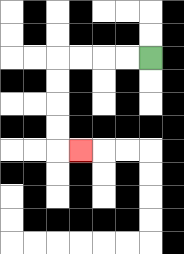{'start': '[6, 2]', 'end': '[3, 6]', 'path_directions': 'L,L,L,L,D,D,D,D,R', 'path_coordinates': '[[6, 2], [5, 2], [4, 2], [3, 2], [2, 2], [2, 3], [2, 4], [2, 5], [2, 6], [3, 6]]'}